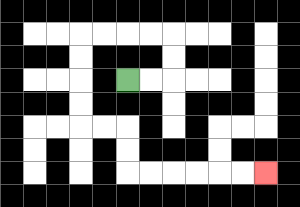{'start': '[5, 3]', 'end': '[11, 7]', 'path_directions': 'R,R,U,U,L,L,L,L,D,D,D,D,R,R,D,D,R,R,R,R,R,R', 'path_coordinates': '[[5, 3], [6, 3], [7, 3], [7, 2], [7, 1], [6, 1], [5, 1], [4, 1], [3, 1], [3, 2], [3, 3], [3, 4], [3, 5], [4, 5], [5, 5], [5, 6], [5, 7], [6, 7], [7, 7], [8, 7], [9, 7], [10, 7], [11, 7]]'}